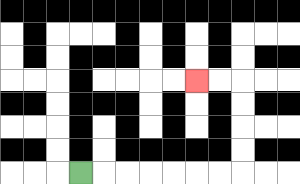{'start': '[3, 7]', 'end': '[8, 3]', 'path_directions': 'R,R,R,R,R,R,R,U,U,U,U,L,L', 'path_coordinates': '[[3, 7], [4, 7], [5, 7], [6, 7], [7, 7], [8, 7], [9, 7], [10, 7], [10, 6], [10, 5], [10, 4], [10, 3], [9, 3], [8, 3]]'}